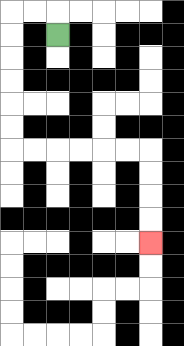{'start': '[2, 1]', 'end': '[6, 10]', 'path_directions': 'U,L,L,D,D,D,D,D,D,R,R,R,R,R,R,D,D,D,D', 'path_coordinates': '[[2, 1], [2, 0], [1, 0], [0, 0], [0, 1], [0, 2], [0, 3], [0, 4], [0, 5], [0, 6], [1, 6], [2, 6], [3, 6], [4, 6], [5, 6], [6, 6], [6, 7], [6, 8], [6, 9], [6, 10]]'}